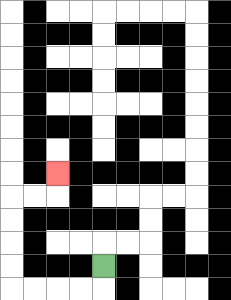{'start': '[4, 11]', 'end': '[2, 7]', 'path_directions': 'D,L,L,L,L,U,U,U,U,R,R,U', 'path_coordinates': '[[4, 11], [4, 12], [3, 12], [2, 12], [1, 12], [0, 12], [0, 11], [0, 10], [0, 9], [0, 8], [1, 8], [2, 8], [2, 7]]'}